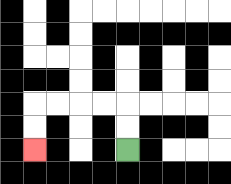{'start': '[5, 6]', 'end': '[1, 6]', 'path_directions': 'U,U,L,L,L,L,D,D', 'path_coordinates': '[[5, 6], [5, 5], [5, 4], [4, 4], [3, 4], [2, 4], [1, 4], [1, 5], [1, 6]]'}